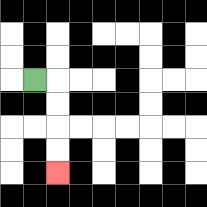{'start': '[1, 3]', 'end': '[2, 7]', 'path_directions': 'R,D,D,D,D', 'path_coordinates': '[[1, 3], [2, 3], [2, 4], [2, 5], [2, 6], [2, 7]]'}